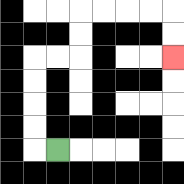{'start': '[2, 6]', 'end': '[7, 2]', 'path_directions': 'L,U,U,U,U,R,R,U,U,R,R,R,R,D,D', 'path_coordinates': '[[2, 6], [1, 6], [1, 5], [1, 4], [1, 3], [1, 2], [2, 2], [3, 2], [3, 1], [3, 0], [4, 0], [5, 0], [6, 0], [7, 0], [7, 1], [7, 2]]'}